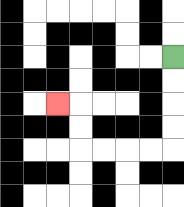{'start': '[7, 2]', 'end': '[2, 4]', 'path_directions': 'D,D,D,D,L,L,L,L,U,U,L', 'path_coordinates': '[[7, 2], [7, 3], [7, 4], [7, 5], [7, 6], [6, 6], [5, 6], [4, 6], [3, 6], [3, 5], [3, 4], [2, 4]]'}